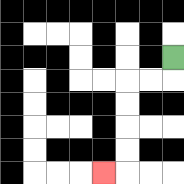{'start': '[7, 2]', 'end': '[4, 7]', 'path_directions': 'D,L,L,D,D,D,D,L', 'path_coordinates': '[[7, 2], [7, 3], [6, 3], [5, 3], [5, 4], [5, 5], [5, 6], [5, 7], [4, 7]]'}